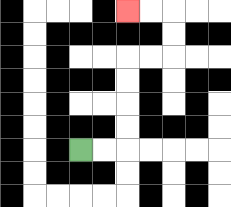{'start': '[3, 6]', 'end': '[5, 0]', 'path_directions': 'R,R,U,U,U,U,R,R,U,U,L,L', 'path_coordinates': '[[3, 6], [4, 6], [5, 6], [5, 5], [5, 4], [5, 3], [5, 2], [6, 2], [7, 2], [7, 1], [7, 0], [6, 0], [5, 0]]'}